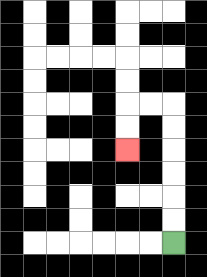{'start': '[7, 10]', 'end': '[5, 6]', 'path_directions': 'U,U,U,U,U,U,L,L,D,D', 'path_coordinates': '[[7, 10], [7, 9], [7, 8], [7, 7], [7, 6], [7, 5], [7, 4], [6, 4], [5, 4], [5, 5], [5, 6]]'}